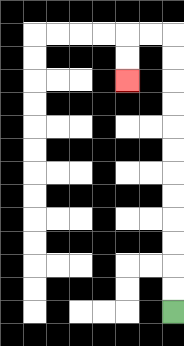{'start': '[7, 13]', 'end': '[5, 3]', 'path_directions': 'U,U,U,U,U,U,U,U,U,U,U,U,L,L,D,D', 'path_coordinates': '[[7, 13], [7, 12], [7, 11], [7, 10], [7, 9], [7, 8], [7, 7], [7, 6], [7, 5], [7, 4], [7, 3], [7, 2], [7, 1], [6, 1], [5, 1], [5, 2], [5, 3]]'}